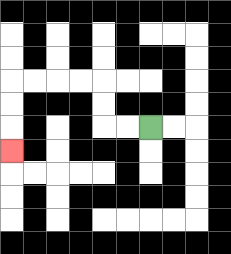{'start': '[6, 5]', 'end': '[0, 6]', 'path_directions': 'L,L,U,U,L,L,L,L,D,D,D', 'path_coordinates': '[[6, 5], [5, 5], [4, 5], [4, 4], [4, 3], [3, 3], [2, 3], [1, 3], [0, 3], [0, 4], [0, 5], [0, 6]]'}